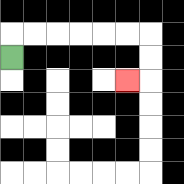{'start': '[0, 2]', 'end': '[5, 3]', 'path_directions': 'U,R,R,R,R,R,R,D,D,L', 'path_coordinates': '[[0, 2], [0, 1], [1, 1], [2, 1], [3, 1], [4, 1], [5, 1], [6, 1], [6, 2], [6, 3], [5, 3]]'}